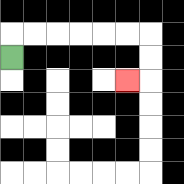{'start': '[0, 2]', 'end': '[5, 3]', 'path_directions': 'U,R,R,R,R,R,R,D,D,L', 'path_coordinates': '[[0, 2], [0, 1], [1, 1], [2, 1], [3, 1], [4, 1], [5, 1], [6, 1], [6, 2], [6, 3], [5, 3]]'}